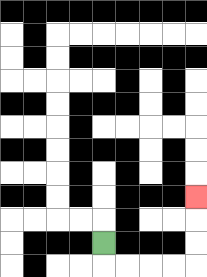{'start': '[4, 10]', 'end': '[8, 8]', 'path_directions': 'D,R,R,R,R,U,U,U', 'path_coordinates': '[[4, 10], [4, 11], [5, 11], [6, 11], [7, 11], [8, 11], [8, 10], [8, 9], [8, 8]]'}